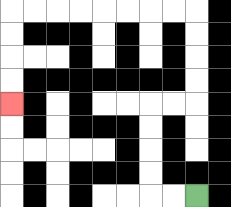{'start': '[8, 8]', 'end': '[0, 4]', 'path_directions': 'L,L,U,U,U,U,R,R,U,U,U,U,L,L,L,L,L,L,L,L,D,D,D,D', 'path_coordinates': '[[8, 8], [7, 8], [6, 8], [6, 7], [6, 6], [6, 5], [6, 4], [7, 4], [8, 4], [8, 3], [8, 2], [8, 1], [8, 0], [7, 0], [6, 0], [5, 0], [4, 0], [3, 0], [2, 0], [1, 0], [0, 0], [0, 1], [0, 2], [0, 3], [0, 4]]'}